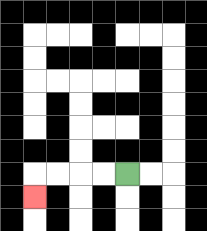{'start': '[5, 7]', 'end': '[1, 8]', 'path_directions': 'L,L,L,L,D', 'path_coordinates': '[[5, 7], [4, 7], [3, 7], [2, 7], [1, 7], [1, 8]]'}